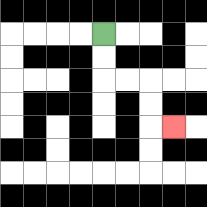{'start': '[4, 1]', 'end': '[7, 5]', 'path_directions': 'D,D,R,R,D,D,R', 'path_coordinates': '[[4, 1], [4, 2], [4, 3], [5, 3], [6, 3], [6, 4], [6, 5], [7, 5]]'}